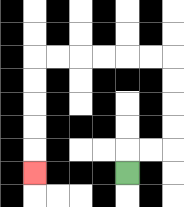{'start': '[5, 7]', 'end': '[1, 7]', 'path_directions': 'U,R,R,U,U,U,U,L,L,L,L,L,L,D,D,D,D,D', 'path_coordinates': '[[5, 7], [5, 6], [6, 6], [7, 6], [7, 5], [7, 4], [7, 3], [7, 2], [6, 2], [5, 2], [4, 2], [3, 2], [2, 2], [1, 2], [1, 3], [1, 4], [1, 5], [1, 6], [1, 7]]'}